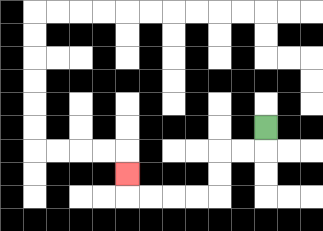{'start': '[11, 5]', 'end': '[5, 7]', 'path_directions': 'D,L,L,D,D,L,L,L,L,U', 'path_coordinates': '[[11, 5], [11, 6], [10, 6], [9, 6], [9, 7], [9, 8], [8, 8], [7, 8], [6, 8], [5, 8], [5, 7]]'}